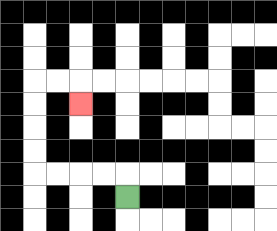{'start': '[5, 8]', 'end': '[3, 4]', 'path_directions': 'U,L,L,L,L,U,U,U,U,R,R,D', 'path_coordinates': '[[5, 8], [5, 7], [4, 7], [3, 7], [2, 7], [1, 7], [1, 6], [1, 5], [1, 4], [1, 3], [2, 3], [3, 3], [3, 4]]'}